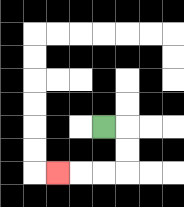{'start': '[4, 5]', 'end': '[2, 7]', 'path_directions': 'R,D,D,L,L,L', 'path_coordinates': '[[4, 5], [5, 5], [5, 6], [5, 7], [4, 7], [3, 7], [2, 7]]'}